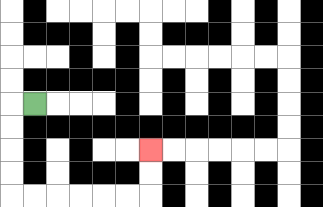{'start': '[1, 4]', 'end': '[6, 6]', 'path_directions': 'L,D,D,D,D,R,R,R,R,R,R,U,U', 'path_coordinates': '[[1, 4], [0, 4], [0, 5], [0, 6], [0, 7], [0, 8], [1, 8], [2, 8], [3, 8], [4, 8], [5, 8], [6, 8], [6, 7], [6, 6]]'}